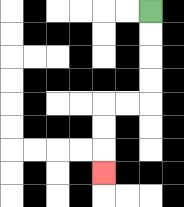{'start': '[6, 0]', 'end': '[4, 7]', 'path_directions': 'D,D,D,D,L,L,D,D,D', 'path_coordinates': '[[6, 0], [6, 1], [6, 2], [6, 3], [6, 4], [5, 4], [4, 4], [4, 5], [4, 6], [4, 7]]'}